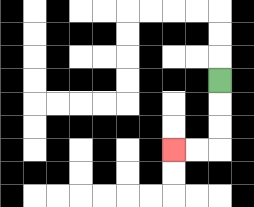{'start': '[9, 3]', 'end': '[7, 6]', 'path_directions': 'D,D,D,L,L', 'path_coordinates': '[[9, 3], [9, 4], [9, 5], [9, 6], [8, 6], [7, 6]]'}